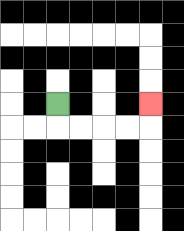{'start': '[2, 4]', 'end': '[6, 4]', 'path_directions': 'D,R,R,R,R,U', 'path_coordinates': '[[2, 4], [2, 5], [3, 5], [4, 5], [5, 5], [6, 5], [6, 4]]'}